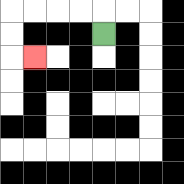{'start': '[4, 1]', 'end': '[1, 2]', 'path_directions': 'U,L,L,L,L,D,D,R', 'path_coordinates': '[[4, 1], [4, 0], [3, 0], [2, 0], [1, 0], [0, 0], [0, 1], [0, 2], [1, 2]]'}